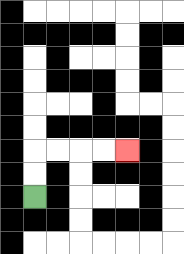{'start': '[1, 8]', 'end': '[5, 6]', 'path_directions': 'U,U,R,R,R,R', 'path_coordinates': '[[1, 8], [1, 7], [1, 6], [2, 6], [3, 6], [4, 6], [5, 6]]'}